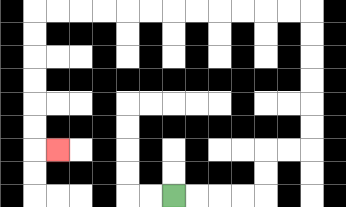{'start': '[7, 8]', 'end': '[2, 6]', 'path_directions': 'R,R,R,R,U,U,R,R,U,U,U,U,U,U,L,L,L,L,L,L,L,L,L,L,L,L,D,D,D,D,D,D,R', 'path_coordinates': '[[7, 8], [8, 8], [9, 8], [10, 8], [11, 8], [11, 7], [11, 6], [12, 6], [13, 6], [13, 5], [13, 4], [13, 3], [13, 2], [13, 1], [13, 0], [12, 0], [11, 0], [10, 0], [9, 0], [8, 0], [7, 0], [6, 0], [5, 0], [4, 0], [3, 0], [2, 0], [1, 0], [1, 1], [1, 2], [1, 3], [1, 4], [1, 5], [1, 6], [2, 6]]'}